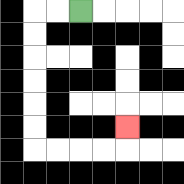{'start': '[3, 0]', 'end': '[5, 5]', 'path_directions': 'L,L,D,D,D,D,D,D,R,R,R,R,U', 'path_coordinates': '[[3, 0], [2, 0], [1, 0], [1, 1], [1, 2], [1, 3], [1, 4], [1, 5], [1, 6], [2, 6], [3, 6], [4, 6], [5, 6], [5, 5]]'}